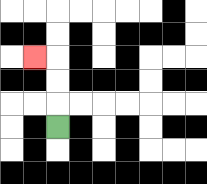{'start': '[2, 5]', 'end': '[1, 2]', 'path_directions': 'U,U,U,L', 'path_coordinates': '[[2, 5], [2, 4], [2, 3], [2, 2], [1, 2]]'}